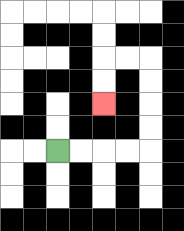{'start': '[2, 6]', 'end': '[4, 4]', 'path_directions': 'R,R,R,R,U,U,U,U,L,L,D,D', 'path_coordinates': '[[2, 6], [3, 6], [4, 6], [5, 6], [6, 6], [6, 5], [6, 4], [6, 3], [6, 2], [5, 2], [4, 2], [4, 3], [4, 4]]'}